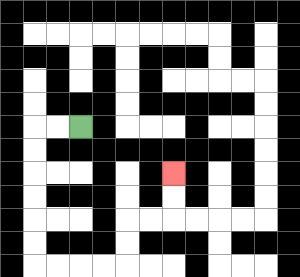{'start': '[3, 5]', 'end': '[7, 7]', 'path_directions': 'L,L,D,D,D,D,D,D,R,R,R,R,U,U,R,R,U,U', 'path_coordinates': '[[3, 5], [2, 5], [1, 5], [1, 6], [1, 7], [1, 8], [1, 9], [1, 10], [1, 11], [2, 11], [3, 11], [4, 11], [5, 11], [5, 10], [5, 9], [6, 9], [7, 9], [7, 8], [7, 7]]'}